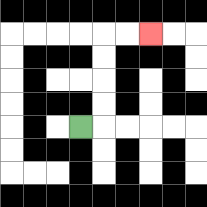{'start': '[3, 5]', 'end': '[6, 1]', 'path_directions': 'R,U,U,U,U,R,R', 'path_coordinates': '[[3, 5], [4, 5], [4, 4], [4, 3], [4, 2], [4, 1], [5, 1], [6, 1]]'}